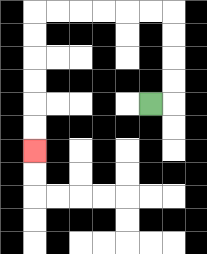{'start': '[6, 4]', 'end': '[1, 6]', 'path_directions': 'R,U,U,U,U,L,L,L,L,L,L,D,D,D,D,D,D', 'path_coordinates': '[[6, 4], [7, 4], [7, 3], [7, 2], [7, 1], [7, 0], [6, 0], [5, 0], [4, 0], [3, 0], [2, 0], [1, 0], [1, 1], [1, 2], [1, 3], [1, 4], [1, 5], [1, 6]]'}